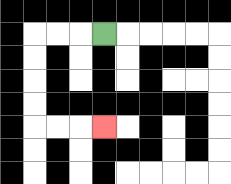{'start': '[4, 1]', 'end': '[4, 5]', 'path_directions': 'L,L,L,D,D,D,D,R,R,R', 'path_coordinates': '[[4, 1], [3, 1], [2, 1], [1, 1], [1, 2], [1, 3], [1, 4], [1, 5], [2, 5], [3, 5], [4, 5]]'}